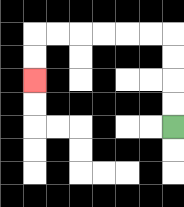{'start': '[7, 5]', 'end': '[1, 3]', 'path_directions': 'U,U,U,U,L,L,L,L,L,L,D,D', 'path_coordinates': '[[7, 5], [7, 4], [7, 3], [7, 2], [7, 1], [6, 1], [5, 1], [4, 1], [3, 1], [2, 1], [1, 1], [1, 2], [1, 3]]'}